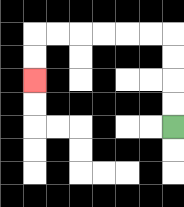{'start': '[7, 5]', 'end': '[1, 3]', 'path_directions': 'U,U,U,U,L,L,L,L,L,L,D,D', 'path_coordinates': '[[7, 5], [7, 4], [7, 3], [7, 2], [7, 1], [6, 1], [5, 1], [4, 1], [3, 1], [2, 1], [1, 1], [1, 2], [1, 3]]'}